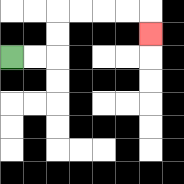{'start': '[0, 2]', 'end': '[6, 1]', 'path_directions': 'R,R,U,U,R,R,R,R,D', 'path_coordinates': '[[0, 2], [1, 2], [2, 2], [2, 1], [2, 0], [3, 0], [4, 0], [5, 0], [6, 0], [6, 1]]'}